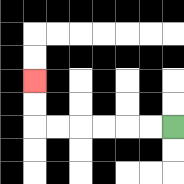{'start': '[7, 5]', 'end': '[1, 3]', 'path_directions': 'L,L,L,L,L,L,U,U', 'path_coordinates': '[[7, 5], [6, 5], [5, 5], [4, 5], [3, 5], [2, 5], [1, 5], [1, 4], [1, 3]]'}